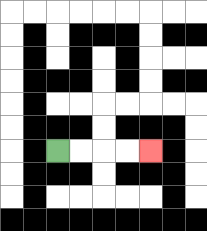{'start': '[2, 6]', 'end': '[6, 6]', 'path_directions': 'R,R,R,R', 'path_coordinates': '[[2, 6], [3, 6], [4, 6], [5, 6], [6, 6]]'}